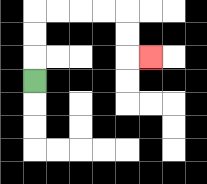{'start': '[1, 3]', 'end': '[6, 2]', 'path_directions': 'U,U,U,R,R,R,R,D,D,R', 'path_coordinates': '[[1, 3], [1, 2], [1, 1], [1, 0], [2, 0], [3, 0], [4, 0], [5, 0], [5, 1], [5, 2], [6, 2]]'}